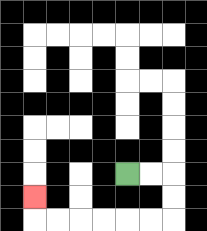{'start': '[5, 7]', 'end': '[1, 8]', 'path_directions': 'R,R,D,D,L,L,L,L,L,L,U', 'path_coordinates': '[[5, 7], [6, 7], [7, 7], [7, 8], [7, 9], [6, 9], [5, 9], [4, 9], [3, 9], [2, 9], [1, 9], [1, 8]]'}